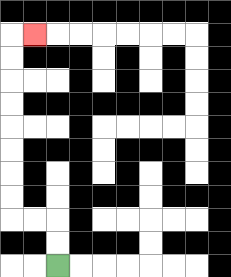{'start': '[2, 11]', 'end': '[1, 1]', 'path_directions': 'U,U,L,L,U,U,U,U,U,U,U,U,R', 'path_coordinates': '[[2, 11], [2, 10], [2, 9], [1, 9], [0, 9], [0, 8], [0, 7], [0, 6], [0, 5], [0, 4], [0, 3], [0, 2], [0, 1], [1, 1]]'}